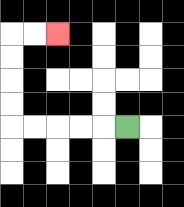{'start': '[5, 5]', 'end': '[2, 1]', 'path_directions': 'L,L,L,L,L,U,U,U,U,R,R', 'path_coordinates': '[[5, 5], [4, 5], [3, 5], [2, 5], [1, 5], [0, 5], [0, 4], [0, 3], [0, 2], [0, 1], [1, 1], [2, 1]]'}